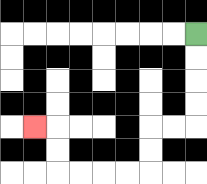{'start': '[8, 1]', 'end': '[1, 5]', 'path_directions': 'D,D,D,D,L,L,D,D,L,L,L,L,U,U,L', 'path_coordinates': '[[8, 1], [8, 2], [8, 3], [8, 4], [8, 5], [7, 5], [6, 5], [6, 6], [6, 7], [5, 7], [4, 7], [3, 7], [2, 7], [2, 6], [2, 5], [1, 5]]'}